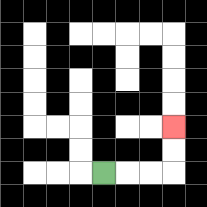{'start': '[4, 7]', 'end': '[7, 5]', 'path_directions': 'R,R,R,U,U', 'path_coordinates': '[[4, 7], [5, 7], [6, 7], [7, 7], [7, 6], [7, 5]]'}